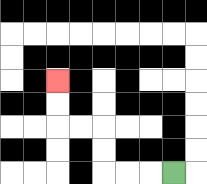{'start': '[7, 7]', 'end': '[2, 3]', 'path_directions': 'L,L,L,U,U,L,L,U,U', 'path_coordinates': '[[7, 7], [6, 7], [5, 7], [4, 7], [4, 6], [4, 5], [3, 5], [2, 5], [2, 4], [2, 3]]'}